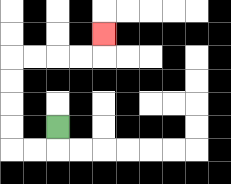{'start': '[2, 5]', 'end': '[4, 1]', 'path_directions': 'D,L,L,U,U,U,U,R,R,R,R,U', 'path_coordinates': '[[2, 5], [2, 6], [1, 6], [0, 6], [0, 5], [0, 4], [0, 3], [0, 2], [1, 2], [2, 2], [3, 2], [4, 2], [4, 1]]'}